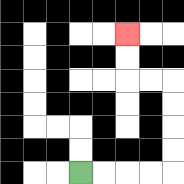{'start': '[3, 7]', 'end': '[5, 1]', 'path_directions': 'R,R,R,R,U,U,U,U,L,L,U,U', 'path_coordinates': '[[3, 7], [4, 7], [5, 7], [6, 7], [7, 7], [7, 6], [7, 5], [7, 4], [7, 3], [6, 3], [5, 3], [5, 2], [5, 1]]'}